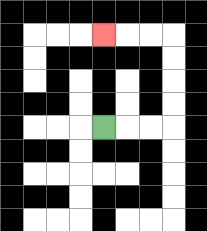{'start': '[4, 5]', 'end': '[4, 1]', 'path_directions': 'R,R,R,U,U,U,U,L,L,L', 'path_coordinates': '[[4, 5], [5, 5], [6, 5], [7, 5], [7, 4], [7, 3], [7, 2], [7, 1], [6, 1], [5, 1], [4, 1]]'}